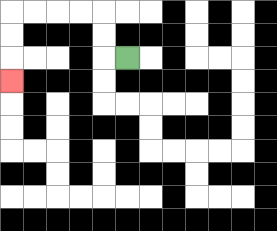{'start': '[5, 2]', 'end': '[0, 3]', 'path_directions': 'L,U,U,L,L,L,L,D,D,D', 'path_coordinates': '[[5, 2], [4, 2], [4, 1], [4, 0], [3, 0], [2, 0], [1, 0], [0, 0], [0, 1], [0, 2], [0, 3]]'}